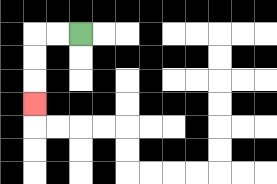{'start': '[3, 1]', 'end': '[1, 4]', 'path_directions': 'L,L,D,D,D', 'path_coordinates': '[[3, 1], [2, 1], [1, 1], [1, 2], [1, 3], [1, 4]]'}